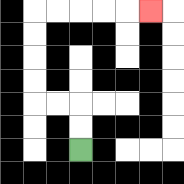{'start': '[3, 6]', 'end': '[6, 0]', 'path_directions': 'U,U,L,L,U,U,U,U,R,R,R,R,R', 'path_coordinates': '[[3, 6], [3, 5], [3, 4], [2, 4], [1, 4], [1, 3], [1, 2], [1, 1], [1, 0], [2, 0], [3, 0], [4, 0], [5, 0], [6, 0]]'}